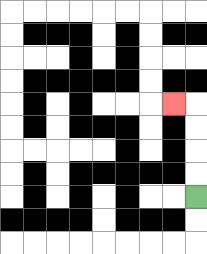{'start': '[8, 8]', 'end': '[7, 4]', 'path_directions': 'U,U,U,U,L', 'path_coordinates': '[[8, 8], [8, 7], [8, 6], [8, 5], [8, 4], [7, 4]]'}